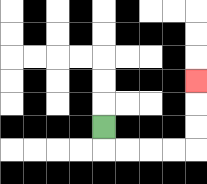{'start': '[4, 5]', 'end': '[8, 3]', 'path_directions': 'D,R,R,R,R,U,U,U', 'path_coordinates': '[[4, 5], [4, 6], [5, 6], [6, 6], [7, 6], [8, 6], [8, 5], [8, 4], [8, 3]]'}